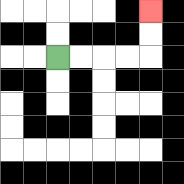{'start': '[2, 2]', 'end': '[6, 0]', 'path_directions': 'R,R,R,R,U,U', 'path_coordinates': '[[2, 2], [3, 2], [4, 2], [5, 2], [6, 2], [6, 1], [6, 0]]'}